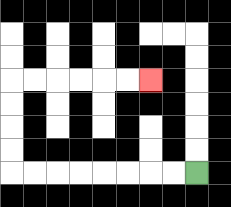{'start': '[8, 7]', 'end': '[6, 3]', 'path_directions': 'L,L,L,L,L,L,L,L,U,U,U,U,R,R,R,R,R,R', 'path_coordinates': '[[8, 7], [7, 7], [6, 7], [5, 7], [4, 7], [3, 7], [2, 7], [1, 7], [0, 7], [0, 6], [0, 5], [0, 4], [0, 3], [1, 3], [2, 3], [3, 3], [4, 3], [5, 3], [6, 3]]'}